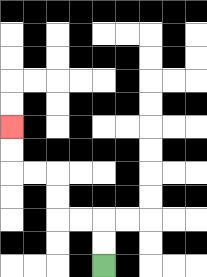{'start': '[4, 11]', 'end': '[0, 5]', 'path_directions': 'U,U,L,L,U,U,L,L,U,U', 'path_coordinates': '[[4, 11], [4, 10], [4, 9], [3, 9], [2, 9], [2, 8], [2, 7], [1, 7], [0, 7], [0, 6], [0, 5]]'}